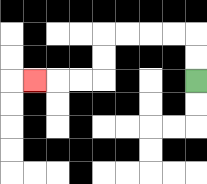{'start': '[8, 3]', 'end': '[1, 3]', 'path_directions': 'U,U,L,L,L,L,D,D,L,L,L', 'path_coordinates': '[[8, 3], [8, 2], [8, 1], [7, 1], [6, 1], [5, 1], [4, 1], [4, 2], [4, 3], [3, 3], [2, 3], [1, 3]]'}